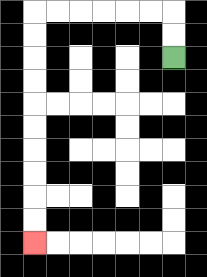{'start': '[7, 2]', 'end': '[1, 10]', 'path_directions': 'U,U,L,L,L,L,L,L,D,D,D,D,D,D,D,D,D,D', 'path_coordinates': '[[7, 2], [7, 1], [7, 0], [6, 0], [5, 0], [4, 0], [3, 0], [2, 0], [1, 0], [1, 1], [1, 2], [1, 3], [1, 4], [1, 5], [1, 6], [1, 7], [1, 8], [1, 9], [1, 10]]'}